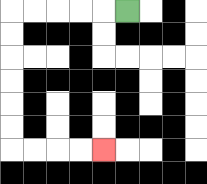{'start': '[5, 0]', 'end': '[4, 6]', 'path_directions': 'L,L,L,L,L,D,D,D,D,D,D,R,R,R,R', 'path_coordinates': '[[5, 0], [4, 0], [3, 0], [2, 0], [1, 0], [0, 0], [0, 1], [0, 2], [0, 3], [0, 4], [0, 5], [0, 6], [1, 6], [2, 6], [3, 6], [4, 6]]'}